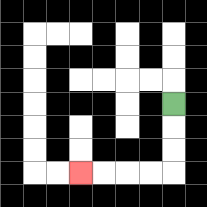{'start': '[7, 4]', 'end': '[3, 7]', 'path_directions': 'D,D,D,L,L,L,L', 'path_coordinates': '[[7, 4], [7, 5], [7, 6], [7, 7], [6, 7], [5, 7], [4, 7], [3, 7]]'}